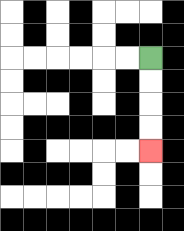{'start': '[6, 2]', 'end': '[6, 6]', 'path_directions': 'D,D,D,D', 'path_coordinates': '[[6, 2], [6, 3], [6, 4], [6, 5], [6, 6]]'}